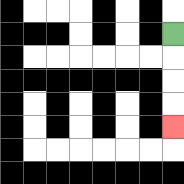{'start': '[7, 1]', 'end': '[7, 5]', 'path_directions': 'D,D,D,D', 'path_coordinates': '[[7, 1], [7, 2], [7, 3], [7, 4], [7, 5]]'}